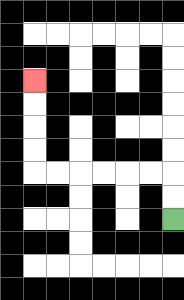{'start': '[7, 9]', 'end': '[1, 3]', 'path_directions': 'U,U,L,L,L,L,L,L,U,U,U,U', 'path_coordinates': '[[7, 9], [7, 8], [7, 7], [6, 7], [5, 7], [4, 7], [3, 7], [2, 7], [1, 7], [1, 6], [1, 5], [1, 4], [1, 3]]'}